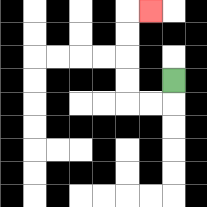{'start': '[7, 3]', 'end': '[6, 0]', 'path_directions': 'D,L,L,U,U,U,U,R', 'path_coordinates': '[[7, 3], [7, 4], [6, 4], [5, 4], [5, 3], [5, 2], [5, 1], [5, 0], [6, 0]]'}